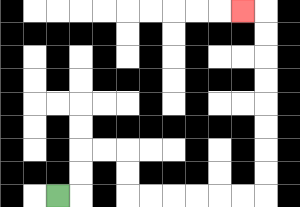{'start': '[2, 8]', 'end': '[10, 0]', 'path_directions': 'R,U,U,R,R,D,D,R,R,R,R,R,R,U,U,U,U,U,U,U,U,L', 'path_coordinates': '[[2, 8], [3, 8], [3, 7], [3, 6], [4, 6], [5, 6], [5, 7], [5, 8], [6, 8], [7, 8], [8, 8], [9, 8], [10, 8], [11, 8], [11, 7], [11, 6], [11, 5], [11, 4], [11, 3], [11, 2], [11, 1], [11, 0], [10, 0]]'}